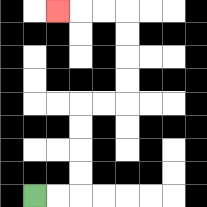{'start': '[1, 8]', 'end': '[2, 0]', 'path_directions': 'R,R,U,U,U,U,R,R,U,U,U,U,L,L,L', 'path_coordinates': '[[1, 8], [2, 8], [3, 8], [3, 7], [3, 6], [3, 5], [3, 4], [4, 4], [5, 4], [5, 3], [5, 2], [5, 1], [5, 0], [4, 0], [3, 0], [2, 0]]'}